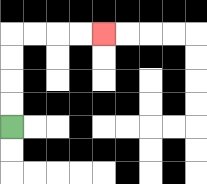{'start': '[0, 5]', 'end': '[4, 1]', 'path_directions': 'U,U,U,U,R,R,R,R', 'path_coordinates': '[[0, 5], [0, 4], [0, 3], [0, 2], [0, 1], [1, 1], [2, 1], [3, 1], [4, 1]]'}